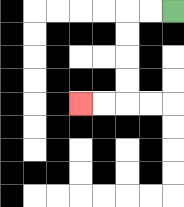{'start': '[7, 0]', 'end': '[3, 4]', 'path_directions': 'L,L,D,D,D,D,L,L', 'path_coordinates': '[[7, 0], [6, 0], [5, 0], [5, 1], [5, 2], [5, 3], [5, 4], [4, 4], [3, 4]]'}